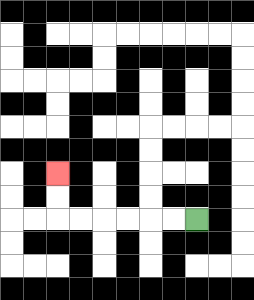{'start': '[8, 9]', 'end': '[2, 7]', 'path_directions': 'L,L,L,L,L,L,U,U', 'path_coordinates': '[[8, 9], [7, 9], [6, 9], [5, 9], [4, 9], [3, 9], [2, 9], [2, 8], [2, 7]]'}